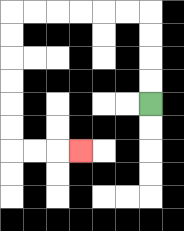{'start': '[6, 4]', 'end': '[3, 6]', 'path_directions': 'U,U,U,U,L,L,L,L,L,L,D,D,D,D,D,D,R,R,R', 'path_coordinates': '[[6, 4], [6, 3], [6, 2], [6, 1], [6, 0], [5, 0], [4, 0], [3, 0], [2, 0], [1, 0], [0, 0], [0, 1], [0, 2], [0, 3], [0, 4], [0, 5], [0, 6], [1, 6], [2, 6], [3, 6]]'}